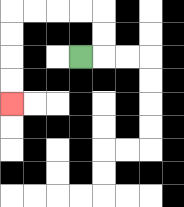{'start': '[3, 2]', 'end': '[0, 4]', 'path_directions': 'R,U,U,L,L,L,L,D,D,D,D', 'path_coordinates': '[[3, 2], [4, 2], [4, 1], [4, 0], [3, 0], [2, 0], [1, 0], [0, 0], [0, 1], [0, 2], [0, 3], [0, 4]]'}